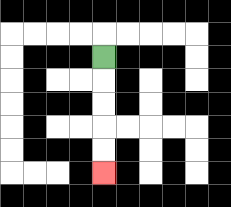{'start': '[4, 2]', 'end': '[4, 7]', 'path_directions': 'D,D,D,D,D', 'path_coordinates': '[[4, 2], [4, 3], [4, 4], [4, 5], [4, 6], [4, 7]]'}